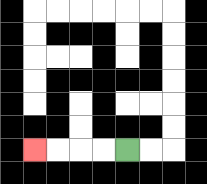{'start': '[5, 6]', 'end': '[1, 6]', 'path_directions': 'L,L,L,L', 'path_coordinates': '[[5, 6], [4, 6], [3, 6], [2, 6], [1, 6]]'}